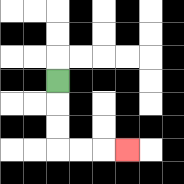{'start': '[2, 3]', 'end': '[5, 6]', 'path_directions': 'D,D,D,R,R,R', 'path_coordinates': '[[2, 3], [2, 4], [2, 5], [2, 6], [3, 6], [4, 6], [5, 6]]'}